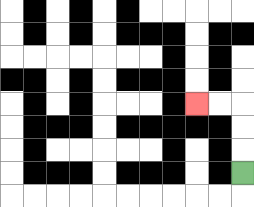{'start': '[10, 7]', 'end': '[8, 4]', 'path_directions': 'U,U,U,L,L', 'path_coordinates': '[[10, 7], [10, 6], [10, 5], [10, 4], [9, 4], [8, 4]]'}